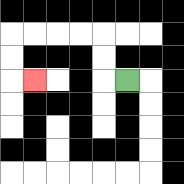{'start': '[5, 3]', 'end': '[1, 3]', 'path_directions': 'L,U,U,L,L,L,L,D,D,R', 'path_coordinates': '[[5, 3], [4, 3], [4, 2], [4, 1], [3, 1], [2, 1], [1, 1], [0, 1], [0, 2], [0, 3], [1, 3]]'}